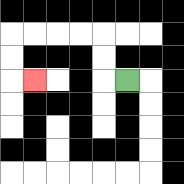{'start': '[5, 3]', 'end': '[1, 3]', 'path_directions': 'L,U,U,L,L,L,L,D,D,R', 'path_coordinates': '[[5, 3], [4, 3], [4, 2], [4, 1], [3, 1], [2, 1], [1, 1], [0, 1], [0, 2], [0, 3], [1, 3]]'}